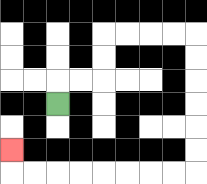{'start': '[2, 4]', 'end': '[0, 6]', 'path_directions': 'U,R,R,U,U,R,R,R,R,D,D,D,D,D,D,L,L,L,L,L,L,L,L,U', 'path_coordinates': '[[2, 4], [2, 3], [3, 3], [4, 3], [4, 2], [4, 1], [5, 1], [6, 1], [7, 1], [8, 1], [8, 2], [8, 3], [8, 4], [8, 5], [8, 6], [8, 7], [7, 7], [6, 7], [5, 7], [4, 7], [3, 7], [2, 7], [1, 7], [0, 7], [0, 6]]'}